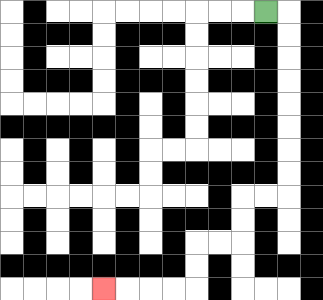{'start': '[11, 0]', 'end': '[4, 12]', 'path_directions': 'R,D,D,D,D,D,D,D,D,L,L,D,D,L,L,D,D,L,L,L,L', 'path_coordinates': '[[11, 0], [12, 0], [12, 1], [12, 2], [12, 3], [12, 4], [12, 5], [12, 6], [12, 7], [12, 8], [11, 8], [10, 8], [10, 9], [10, 10], [9, 10], [8, 10], [8, 11], [8, 12], [7, 12], [6, 12], [5, 12], [4, 12]]'}